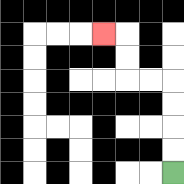{'start': '[7, 7]', 'end': '[4, 1]', 'path_directions': 'U,U,U,U,L,L,U,U,L', 'path_coordinates': '[[7, 7], [7, 6], [7, 5], [7, 4], [7, 3], [6, 3], [5, 3], [5, 2], [5, 1], [4, 1]]'}